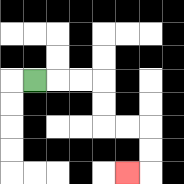{'start': '[1, 3]', 'end': '[5, 7]', 'path_directions': 'R,R,R,D,D,R,R,D,D,L', 'path_coordinates': '[[1, 3], [2, 3], [3, 3], [4, 3], [4, 4], [4, 5], [5, 5], [6, 5], [6, 6], [6, 7], [5, 7]]'}